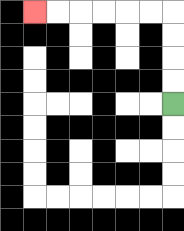{'start': '[7, 4]', 'end': '[1, 0]', 'path_directions': 'U,U,U,U,L,L,L,L,L,L', 'path_coordinates': '[[7, 4], [7, 3], [7, 2], [7, 1], [7, 0], [6, 0], [5, 0], [4, 0], [3, 0], [2, 0], [1, 0]]'}